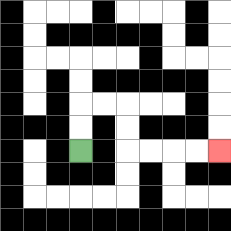{'start': '[3, 6]', 'end': '[9, 6]', 'path_directions': 'U,U,R,R,D,D,R,R,R,R', 'path_coordinates': '[[3, 6], [3, 5], [3, 4], [4, 4], [5, 4], [5, 5], [5, 6], [6, 6], [7, 6], [8, 6], [9, 6]]'}